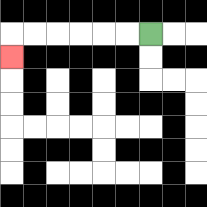{'start': '[6, 1]', 'end': '[0, 2]', 'path_directions': 'L,L,L,L,L,L,D', 'path_coordinates': '[[6, 1], [5, 1], [4, 1], [3, 1], [2, 1], [1, 1], [0, 1], [0, 2]]'}